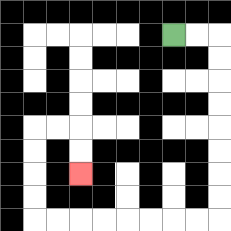{'start': '[7, 1]', 'end': '[3, 7]', 'path_directions': 'R,R,D,D,D,D,D,D,D,D,L,L,L,L,L,L,L,L,U,U,U,U,R,R,D,D', 'path_coordinates': '[[7, 1], [8, 1], [9, 1], [9, 2], [9, 3], [9, 4], [9, 5], [9, 6], [9, 7], [9, 8], [9, 9], [8, 9], [7, 9], [6, 9], [5, 9], [4, 9], [3, 9], [2, 9], [1, 9], [1, 8], [1, 7], [1, 6], [1, 5], [2, 5], [3, 5], [3, 6], [3, 7]]'}